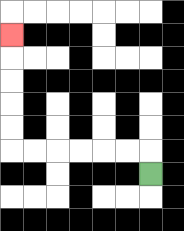{'start': '[6, 7]', 'end': '[0, 1]', 'path_directions': 'U,L,L,L,L,L,L,U,U,U,U,U', 'path_coordinates': '[[6, 7], [6, 6], [5, 6], [4, 6], [3, 6], [2, 6], [1, 6], [0, 6], [0, 5], [0, 4], [0, 3], [0, 2], [0, 1]]'}